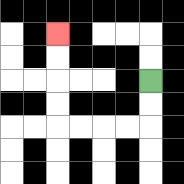{'start': '[6, 3]', 'end': '[2, 1]', 'path_directions': 'D,D,L,L,L,L,U,U,U,U', 'path_coordinates': '[[6, 3], [6, 4], [6, 5], [5, 5], [4, 5], [3, 5], [2, 5], [2, 4], [2, 3], [2, 2], [2, 1]]'}